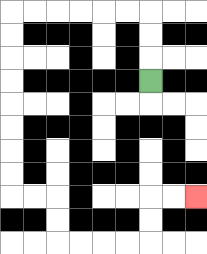{'start': '[6, 3]', 'end': '[8, 8]', 'path_directions': 'U,U,U,L,L,L,L,L,L,D,D,D,D,D,D,D,D,R,R,D,D,R,R,R,R,U,U,R,R', 'path_coordinates': '[[6, 3], [6, 2], [6, 1], [6, 0], [5, 0], [4, 0], [3, 0], [2, 0], [1, 0], [0, 0], [0, 1], [0, 2], [0, 3], [0, 4], [0, 5], [0, 6], [0, 7], [0, 8], [1, 8], [2, 8], [2, 9], [2, 10], [3, 10], [4, 10], [5, 10], [6, 10], [6, 9], [6, 8], [7, 8], [8, 8]]'}